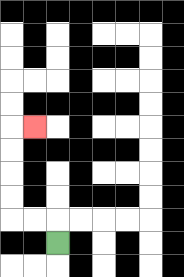{'start': '[2, 10]', 'end': '[1, 5]', 'path_directions': 'U,L,L,U,U,U,U,R', 'path_coordinates': '[[2, 10], [2, 9], [1, 9], [0, 9], [0, 8], [0, 7], [0, 6], [0, 5], [1, 5]]'}